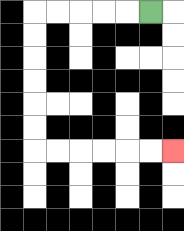{'start': '[6, 0]', 'end': '[7, 6]', 'path_directions': 'L,L,L,L,L,D,D,D,D,D,D,R,R,R,R,R,R', 'path_coordinates': '[[6, 0], [5, 0], [4, 0], [3, 0], [2, 0], [1, 0], [1, 1], [1, 2], [1, 3], [1, 4], [1, 5], [1, 6], [2, 6], [3, 6], [4, 6], [5, 6], [6, 6], [7, 6]]'}